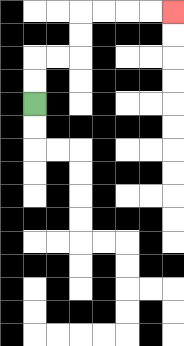{'start': '[1, 4]', 'end': '[7, 0]', 'path_directions': 'U,U,R,R,U,U,R,R,R,R', 'path_coordinates': '[[1, 4], [1, 3], [1, 2], [2, 2], [3, 2], [3, 1], [3, 0], [4, 0], [5, 0], [6, 0], [7, 0]]'}